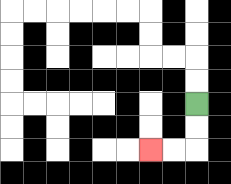{'start': '[8, 4]', 'end': '[6, 6]', 'path_directions': 'D,D,L,L', 'path_coordinates': '[[8, 4], [8, 5], [8, 6], [7, 6], [6, 6]]'}